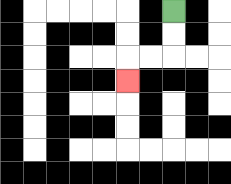{'start': '[7, 0]', 'end': '[5, 3]', 'path_directions': 'D,D,L,L,D', 'path_coordinates': '[[7, 0], [7, 1], [7, 2], [6, 2], [5, 2], [5, 3]]'}